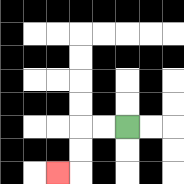{'start': '[5, 5]', 'end': '[2, 7]', 'path_directions': 'L,L,D,D,L', 'path_coordinates': '[[5, 5], [4, 5], [3, 5], [3, 6], [3, 7], [2, 7]]'}